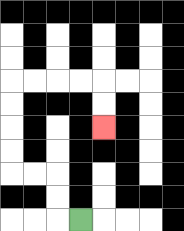{'start': '[3, 9]', 'end': '[4, 5]', 'path_directions': 'L,U,U,L,L,U,U,U,U,R,R,R,R,D,D', 'path_coordinates': '[[3, 9], [2, 9], [2, 8], [2, 7], [1, 7], [0, 7], [0, 6], [0, 5], [0, 4], [0, 3], [1, 3], [2, 3], [3, 3], [4, 3], [4, 4], [4, 5]]'}